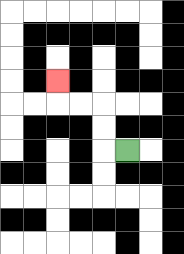{'start': '[5, 6]', 'end': '[2, 3]', 'path_directions': 'L,U,U,L,L,U', 'path_coordinates': '[[5, 6], [4, 6], [4, 5], [4, 4], [3, 4], [2, 4], [2, 3]]'}